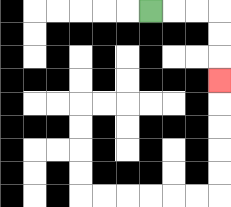{'start': '[6, 0]', 'end': '[9, 3]', 'path_directions': 'R,R,R,D,D,D', 'path_coordinates': '[[6, 0], [7, 0], [8, 0], [9, 0], [9, 1], [9, 2], [9, 3]]'}